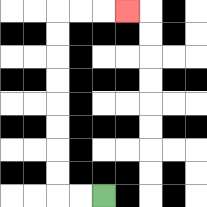{'start': '[4, 8]', 'end': '[5, 0]', 'path_directions': 'L,L,U,U,U,U,U,U,U,U,R,R,R', 'path_coordinates': '[[4, 8], [3, 8], [2, 8], [2, 7], [2, 6], [2, 5], [2, 4], [2, 3], [2, 2], [2, 1], [2, 0], [3, 0], [4, 0], [5, 0]]'}